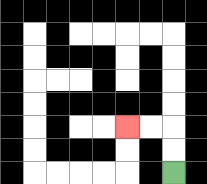{'start': '[7, 7]', 'end': '[5, 5]', 'path_directions': 'U,U,L,L', 'path_coordinates': '[[7, 7], [7, 6], [7, 5], [6, 5], [5, 5]]'}